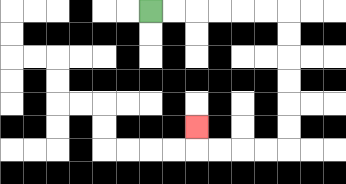{'start': '[6, 0]', 'end': '[8, 5]', 'path_directions': 'R,R,R,R,R,R,D,D,D,D,D,D,L,L,L,L,U', 'path_coordinates': '[[6, 0], [7, 0], [8, 0], [9, 0], [10, 0], [11, 0], [12, 0], [12, 1], [12, 2], [12, 3], [12, 4], [12, 5], [12, 6], [11, 6], [10, 6], [9, 6], [8, 6], [8, 5]]'}